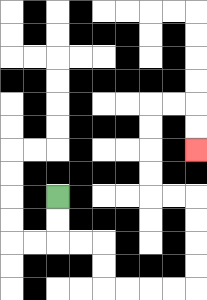{'start': '[2, 8]', 'end': '[8, 6]', 'path_directions': 'D,D,R,R,D,D,R,R,R,R,U,U,U,U,L,L,U,U,U,U,R,R,D,D', 'path_coordinates': '[[2, 8], [2, 9], [2, 10], [3, 10], [4, 10], [4, 11], [4, 12], [5, 12], [6, 12], [7, 12], [8, 12], [8, 11], [8, 10], [8, 9], [8, 8], [7, 8], [6, 8], [6, 7], [6, 6], [6, 5], [6, 4], [7, 4], [8, 4], [8, 5], [8, 6]]'}